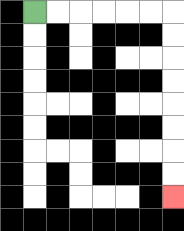{'start': '[1, 0]', 'end': '[7, 8]', 'path_directions': 'R,R,R,R,R,R,D,D,D,D,D,D,D,D', 'path_coordinates': '[[1, 0], [2, 0], [3, 0], [4, 0], [5, 0], [6, 0], [7, 0], [7, 1], [7, 2], [7, 3], [7, 4], [7, 5], [7, 6], [7, 7], [7, 8]]'}